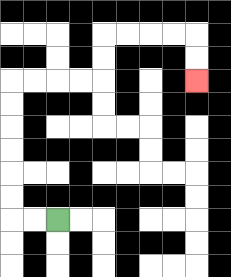{'start': '[2, 9]', 'end': '[8, 3]', 'path_directions': 'L,L,U,U,U,U,U,U,R,R,R,R,U,U,R,R,R,R,D,D', 'path_coordinates': '[[2, 9], [1, 9], [0, 9], [0, 8], [0, 7], [0, 6], [0, 5], [0, 4], [0, 3], [1, 3], [2, 3], [3, 3], [4, 3], [4, 2], [4, 1], [5, 1], [6, 1], [7, 1], [8, 1], [8, 2], [8, 3]]'}